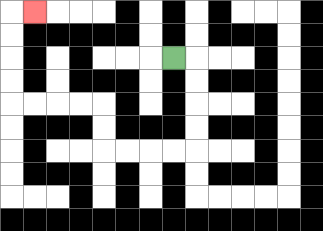{'start': '[7, 2]', 'end': '[1, 0]', 'path_directions': 'R,D,D,D,D,L,L,L,L,U,U,L,L,L,L,U,U,U,U,R', 'path_coordinates': '[[7, 2], [8, 2], [8, 3], [8, 4], [8, 5], [8, 6], [7, 6], [6, 6], [5, 6], [4, 6], [4, 5], [4, 4], [3, 4], [2, 4], [1, 4], [0, 4], [0, 3], [0, 2], [0, 1], [0, 0], [1, 0]]'}